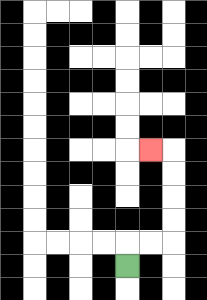{'start': '[5, 11]', 'end': '[6, 6]', 'path_directions': 'U,R,R,U,U,U,U,L', 'path_coordinates': '[[5, 11], [5, 10], [6, 10], [7, 10], [7, 9], [7, 8], [7, 7], [7, 6], [6, 6]]'}